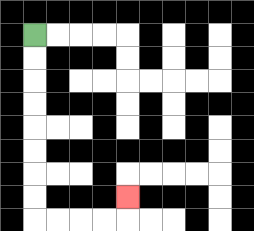{'start': '[1, 1]', 'end': '[5, 8]', 'path_directions': 'D,D,D,D,D,D,D,D,R,R,R,R,U', 'path_coordinates': '[[1, 1], [1, 2], [1, 3], [1, 4], [1, 5], [1, 6], [1, 7], [1, 8], [1, 9], [2, 9], [3, 9], [4, 9], [5, 9], [5, 8]]'}